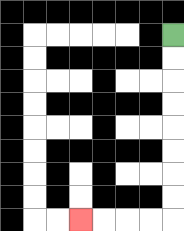{'start': '[7, 1]', 'end': '[3, 9]', 'path_directions': 'D,D,D,D,D,D,D,D,L,L,L,L', 'path_coordinates': '[[7, 1], [7, 2], [7, 3], [7, 4], [7, 5], [7, 6], [7, 7], [7, 8], [7, 9], [6, 9], [5, 9], [4, 9], [3, 9]]'}